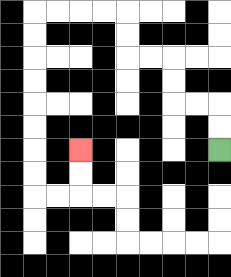{'start': '[9, 6]', 'end': '[3, 6]', 'path_directions': 'U,U,L,L,U,U,L,L,U,U,L,L,L,L,D,D,D,D,D,D,D,D,R,R,U,U', 'path_coordinates': '[[9, 6], [9, 5], [9, 4], [8, 4], [7, 4], [7, 3], [7, 2], [6, 2], [5, 2], [5, 1], [5, 0], [4, 0], [3, 0], [2, 0], [1, 0], [1, 1], [1, 2], [1, 3], [1, 4], [1, 5], [1, 6], [1, 7], [1, 8], [2, 8], [3, 8], [3, 7], [3, 6]]'}